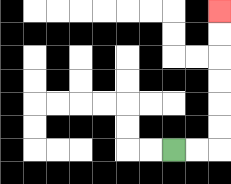{'start': '[7, 6]', 'end': '[9, 0]', 'path_directions': 'R,R,U,U,U,U,U,U', 'path_coordinates': '[[7, 6], [8, 6], [9, 6], [9, 5], [9, 4], [9, 3], [9, 2], [9, 1], [9, 0]]'}